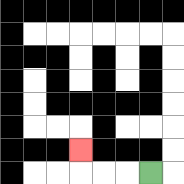{'start': '[6, 7]', 'end': '[3, 6]', 'path_directions': 'L,L,L,U', 'path_coordinates': '[[6, 7], [5, 7], [4, 7], [3, 7], [3, 6]]'}